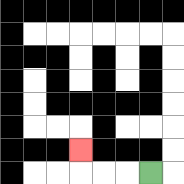{'start': '[6, 7]', 'end': '[3, 6]', 'path_directions': 'L,L,L,U', 'path_coordinates': '[[6, 7], [5, 7], [4, 7], [3, 7], [3, 6]]'}